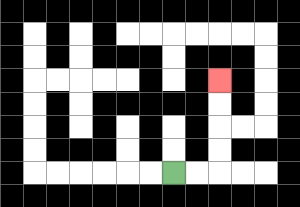{'start': '[7, 7]', 'end': '[9, 3]', 'path_directions': 'R,R,U,U,U,U', 'path_coordinates': '[[7, 7], [8, 7], [9, 7], [9, 6], [9, 5], [9, 4], [9, 3]]'}